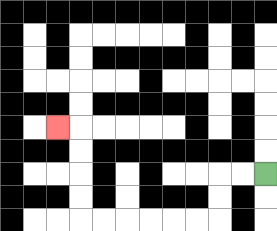{'start': '[11, 7]', 'end': '[2, 5]', 'path_directions': 'L,L,D,D,L,L,L,L,L,L,U,U,U,U,L', 'path_coordinates': '[[11, 7], [10, 7], [9, 7], [9, 8], [9, 9], [8, 9], [7, 9], [6, 9], [5, 9], [4, 9], [3, 9], [3, 8], [3, 7], [3, 6], [3, 5], [2, 5]]'}